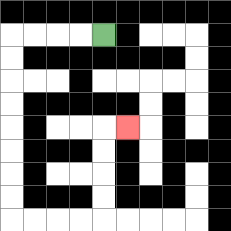{'start': '[4, 1]', 'end': '[5, 5]', 'path_directions': 'L,L,L,L,D,D,D,D,D,D,D,D,R,R,R,R,U,U,U,U,R', 'path_coordinates': '[[4, 1], [3, 1], [2, 1], [1, 1], [0, 1], [0, 2], [0, 3], [0, 4], [0, 5], [0, 6], [0, 7], [0, 8], [0, 9], [1, 9], [2, 9], [3, 9], [4, 9], [4, 8], [4, 7], [4, 6], [4, 5], [5, 5]]'}